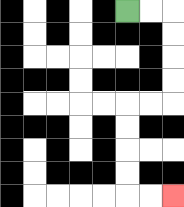{'start': '[5, 0]', 'end': '[7, 8]', 'path_directions': 'R,R,D,D,D,D,L,L,D,D,D,D,R,R', 'path_coordinates': '[[5, 0], [6, 0], [7, 0], [7, 1], [7, 2], [7, 3], [7, 4], [6, 4], [5, 4], [5, 5], [5, 6], [5, 7], [5, 8], [6, 8], [7, 8]]'}